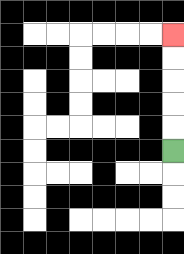{'start': '[7, 6]', 'end': '[7, 1]', 'path_directions': 'U,U,U,U,U', 'path_coordinates': '[[7, 6], [7, 5], [7, 4], [7, 3], [7, 2], [7, 1]]'}